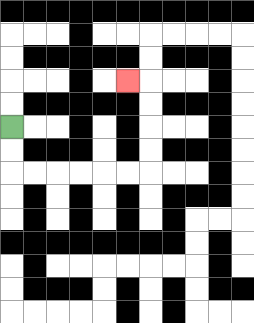{'start': '[0, 5]', 'end': '[5, 3]', 'path_directions': 'D,D,R,R,R,R,R,R,U,U,U,U,L', 'path_coordinates': '[[0, 5], [0, 6], [0, 7], [1, 7], [2, 7], [3, 7], [4, 7], [5, 7], [6, 7], [6, 6], [6, 5], [6, 4], [6, 3], [5, 3]]'}